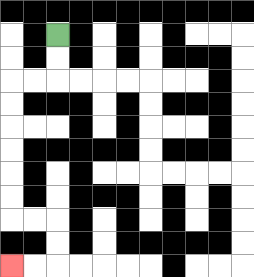{'start': '[2, 1]', 'end': '[0, 11]', 'path_directions': 'D,D,L,L,D,D,D,D,D,D,R,R,D,D,L,L', 'path_coordinates': '[[2, 1], [2, 2], [2, 3], [1, 3], [0, 3], [0, 4], [0, 5], [0, 6], [0, 7], [0, 8], [0, 9], [1, 9], [2, 9], [2, 10], [2, 11], [1, 11], [0, 11]]'}